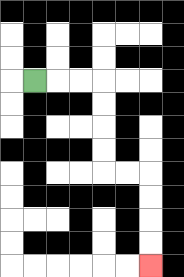{'start': '[1, 3]', 'end': '[6, 11]', 'path_directions': 'R,R,R,D,D,D,D,R,R,D,D,D,D', 'path_coordinates': '[[1, 3], [2, 3], [3, 3], [4, 3], [4, 4], [4, 5], [4, 6], [4, 7], [5, 7], [6, 7], [6, 8], [6, 9], [6, 10], [6, 11]]'}